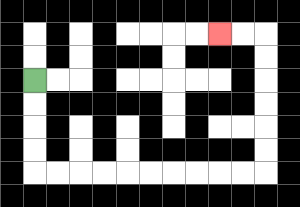{'start': '[1, 3]', 'end': '[9, 1]', 'path_directions': 'D,D,D,D,R,R,R,R,R,R,R,R,R,R,U,U,U,U,U,U,L,L', 'path_coordinates': '[[1, 3], [1, 4], [1, 5], [1, 6], [1, 7], [2, 7], [3, 7], [4, 7], [5, 7], [6, 7], [7, 7], [8, 7], [9, 7], [10, 7], [11, 7], [11, 6], [11, 5], [11, 4], [11, 3], [11, 2], [11, 1], [10, 1], [9, 1]]'}